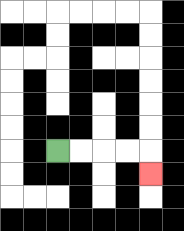{'start': '[2, 6]', 'end': '[6, 7]', 'path_directions': 'R,R,R,R,D', 'path_coordinates': '[[2, 6], [3, 6], [4, 6], [5, 6], [6, 6], [6, 7]]'}